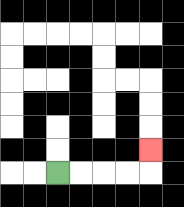{'start': '[2, 7]', 'end': '[6, 6]', 'path_directions': 'R,R,R,R,U', 'path_coordinates': '[[2, 7], [3, 7], [4, 7], [5, 7], [6, 7], [6, 6]]'}